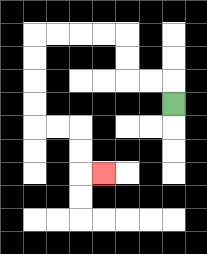{'start': '[7, 4]', 'end': '[4, 7]', 'path_directions': 'U,L,L,U,U,L,L,L,L,D,D,D,D,R,R,D,D,R', 'path_coordinates': '[[7, 4], [7, 3], [6, 3], [5, 3], [5, 2], [5, 1], [4, 1], [3, 1], [2, 1], [1, 1], [1, 2], [1, 3], [1, 4], [1, 5], [2, 5], [3, 5], [3, 6], [3, 7], [4, 7]]'}